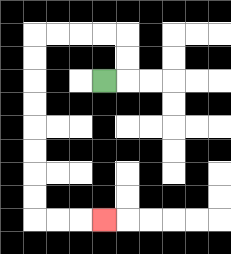{'start': '[4, 3]', 'end': '[4, 9]', 'path_directions': 'R,U,U,L,L,L,L,D,D,D,D,D,D,D,D,R,R,R', 'path_coordinates': '[[4, 3], [5, 3], [5, 2], [5, 1], [4, 1], [3, 1], [2, 1], [1, 1], [1, 2], [1, 3], [1, 4], [1, 5], [1, 6], [1, 7], [1, 8], [1, 9], [2, 9], [3, 9], [4, 9]]'}